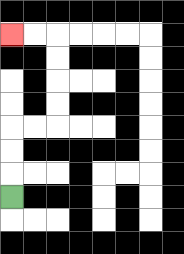{'start': '[0, 8]', 'end': '[0, 1]', 'path_directions': 'U,U,U,R,R,U,U,U,U,L,L', 'path_coordinates': '[[0, 8], [0, 7], [0, 6], [0, 5], [1, 5], [2, 5], [2, 4], [2, 3], [2, 2], [2, 1], [1, 1], [0, 1]]'}